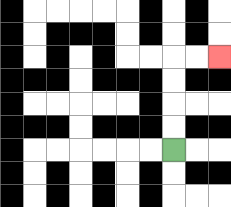{'start': '[7, 6]', 'end': '[9, 2]', 'path_directions': 'U,U,U,U,R,R', 'path_coordinates': '[[7, 6], [7, 5], [7, 4], [7, 3], [7, 2], [8, 2], [9, 2]]'}